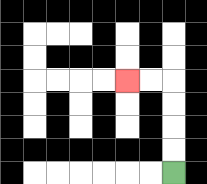{'start': '[7, 7]', 'end': '[5, 3]', 'path_directions': 'U,U,U,U,L,L', 'path_coordinates': '[[7, 7], [7, 6], [7, 5], [7, 4], [7, 3], [6, 3], [5, 3]]'}